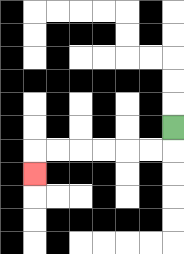{'start': '[7, 5]', 'end': '[1, 7]', 'path_directions': 'D,L,L,L,L,L,L,D', 'path_coordinates': '[[7, 5], [7, 6], [6, 6], [5, 6], [4, 6], [3, 6], [2, 6], [1, 6], [1, 7]]'}